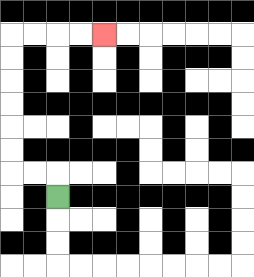{'start': '[2, 8]', 'end': '[4, 1]', 'path_directions': 'U,L,L,U,U,U,U,U,U,R,R,R,R', 'path_coordinates': '[[2, 8], [2, 7], [1, 7], [0, 7], [0, 6], [0, 5], [0, 4], [0, 3], [0, 2], [0, 1], [1, 1], [2, 1], [3, 1], [4, 1]]'}